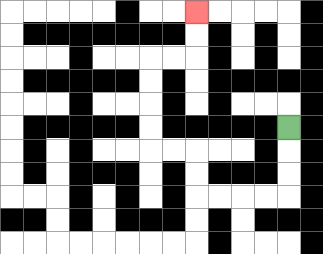{'start': '[12, 5]', 'end': '[8, 0]', 'path_directions': 'D,D,D,L,L,L,L,U,U,L,L,U,U,U,U,R,R,U,U', 'path_coordinates': '[[12, 5], [12, 6], [12, 7], [12, 8], [11, 8], [10, 8], [9, 8], [8, 8], [8, 7], [8, 6], [7, 6], [6, 6], [6, 5], [6, 4], [6, 3], [6, 2], [7, 2], [8, 2], [8, 1], [8, 0]]'}